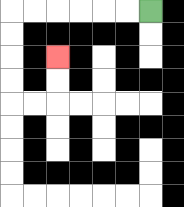{'start': '[6, 0]', 'end': '[2, 2]', 'path_directions': 'L,L,L,L,L,L,D,D,D,D,R,R,U,U', 'path_coordinates': '[[6, 0], [5, 0], [4, 0], [3, 0], [2, 0], [1, 0], [0, 0], [0, 1], [0, 2], [0, 3], [0, 4], [1, 4], [2, 4], [2, 3], [2, 2]]'}